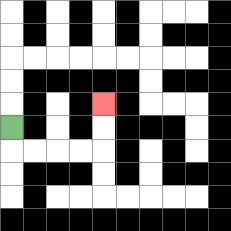{'start': '[0, 5]', 'end': '[4, 4]', 'path_directions': 'D,R,R,R,R,U,U', 'path_coordinates': '[[0, 5], [0, 6], [1, 6], [2, 6], [3, 6], [4, 6], [4, 5], [4, 4]]'}